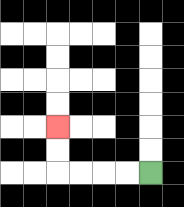{'start': '[6, 7]', 'end': '[2, 5]', 'path_directions': 'L,L,L,L,U,U', 'path_coordinates': '[[6, 7], [5, 7], [4, 7], [3, 7], [2, 7], [2, 6], [2, 5]]'}